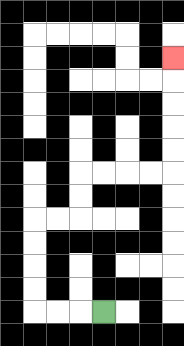{'start': '[4, 13]', 'end': '[7, 2]', 'path_directions': 'L,L,L,U,U,U,U,R,R,U,U,R,R,R,R,U,U,U,U,U', 'path_coordinates': '[[4, 13], [3, 13], [2, 13], [1, 13], [1, 12], [1, 11], [1, 10], [1, 9], [2, 9], [3, 9], [3, 8], [3, 7], [4, 7], [5, 7], [6, 7], [7, 7], [7, 6], [7, 5], [7, 4], [7, 3], [7, 2]]'}